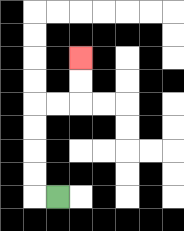{'start': '[2, 8]', 'end': '[3, 2]', 'path_directions': 'L,U,U,U,U,R,R,U,U', 'path_coordinates': '[[2, 8], [1, 8], [1, 7], [1, 6], [1, 5], [1, 4], [2, 4], [3, 4], [3, 3], [3, 2]]'}